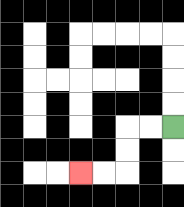{'start': '[7, 5]', 'end': '[3, 7]', 'path_directions': 'L,L,D,D,L,L', 'path_coordinates': '[[7, 5], [6, 5], [5, 5], [5, 6], [5, 7], [4, 7], [3, 7]]'}